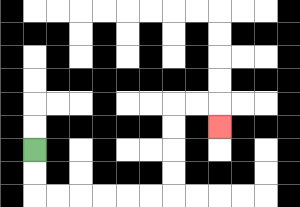{'start': '[1, 6]', 'end': '[9, 5]', 'path_directions': 'D,D,R,R,R,R,R,R,U,U,U,U,R,R,D', 'path_coordinates': '[[1, 6], [1, 7], [1, 8], [2, 8], [3, 8], [4, 8], [5, 8], [6, 8], [7, 8], [7, 7], [7, 6], [7, 5], [7, 4], [8, 4], [9, 4], [9, 5]]'}